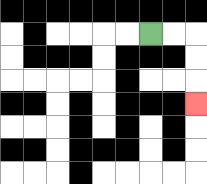{'start': '[6, 1]', 'end': '[8, 4]', 'path_directions': 'R,R,D,D,D', 'path_coordinates': '[[6, 1], [7, 1], [8, 1], [8, 2], [8, 3], [8, 4]]'}